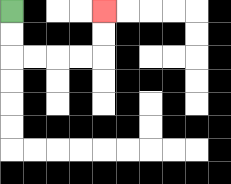{'start': '[0, 0]', 'end': '[4, 0]', 'path_directions': 'D,D,R,R,R,R,U,U', 'path_coordinates': '[[0, 0], [0, 1], [0, 2], [1, 2], [2, 2], [3, 2], [4, 2], [4, 1], [4, 0]]'}